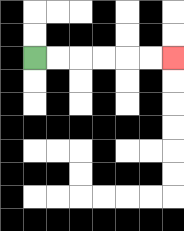{'start': '[1, 2]', 'end': '[7, 2]', 'path_directions': 'R,R,R,R,R,R', 'path_coordinates': '[[1, 2], [2, 2], [3, 2], [4, 2], [5, 2], [6, 2], [7, 2]]'}